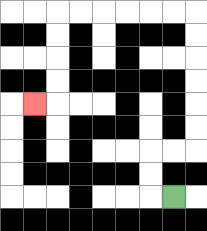{'start': '[7, 8]', 'end': '[1, 4]', 'path_directions': 'L,U,U,R,R,U,U,U,U,U,U,L,L,L,L,L,L,D,D,D,D,L', 'path_coordinates': '[[7, 8], [6, 8], [6, 7], [6, 6], [7, 6], [8, 6], [8, 5], [8, 4], [8, 3], [8, 2], [8, 1], [8, 0], [7, 0], [6, 0], [5, 0], [4, 0], [3, 0], [2, 0], [2, 1], [2, 2], [2, 3], [2, 4], [1, 4]]'}